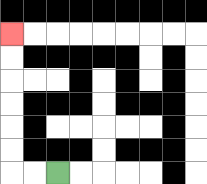{'start': '[2, 7]', 'end': '[0, 1]', 'path_directions': 'L,L,U,U,U,U,U,U', 'path_coordinates': '[[2, 7], [1, 7], [0, 7], [0, 6], [0, 5], [0, 4], [0, 3], [0, 2], [0, 1]]'}